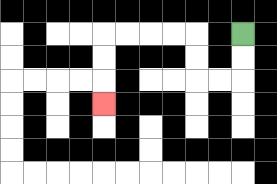{'start': '[10, 1]', 'end': '[4, 4]', 'path_directions': 'D,D,L,L,U,U,L,L,L,L,D,D,D', 'path_coordinates': '[[10, 1], [10, 2], [10, 3], [9, 3], [8, 3], [8, 2], [8, 1], [7, 1], [6, 1], [5, 1], [4, 1], [4, 2], [4, 3], [4, 4]]'}